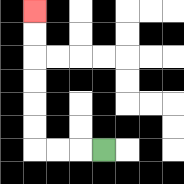{'start': '[4, 6]', 'end': '[1, 0]', 'path_directions': 'L,L,L,U,U,U,U,U,U', 'path_coordinates': '[[4, 6], [3, 6], [2, 6], [1, 6], [1, 5], [1, 4], [1, 3], [1, 2], [1, 1], [1, 0]]'}